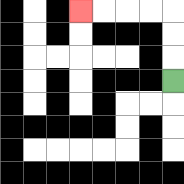{'start': '[7, 3]', 'end': '[3, 0]', 'path_directions': 'U,U,U,L,L,L,L', 'path_coordinates': '[[7, 3], [7, 2], [7, 1], [7, 0], [6, 0], [5, 0], [4, 0], [3, 0]]'}